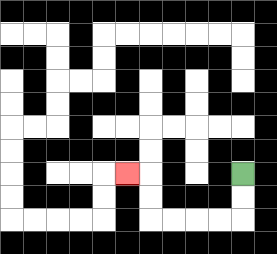{'start': '[10, 7]', 'end': '[5, 7]', 'path_directions': 'D,D,L,L,L,L,U,U,L', 'path_coordinates': '[[10, 7], [10, 8], [10, 9], [9, 9], [8, 9], [7, 9], [6, 9], [6, 8], [6, 7], [5, 7]]'}